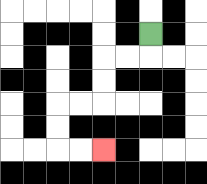{'start': '[6, 1]', 'end': '[4, 6]', 'path_directions': 'D,L,L,D,D,L,L,D,D,R,R', 'path_coordinates': '[[6, 1], [6, 2], [5, 2], [4, 2], [4, 3], [4, 4], [3, 4], [2, 4], [2, 5], [2, 6], [3, 6], [4, 6]]'}